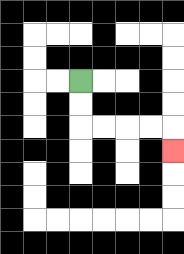{'start': '[3, 3]', 'end': '[7, 6]', 'path_directions': 'D,D,R,R,R,R,D', 'path_coordinates': '[[3, 3], [3, 4], [3, 5], [4, 5], [5, 5], [6, 5], [7, 5], [7, 6]]'}